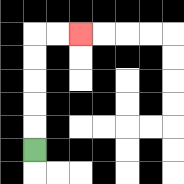{'start': '[1, 6]', 'end': '[3, 1]', 'path_directions': 'U,U,U,U,U,R,R', 'path_coordinates': '[[1, 6], [1, 5], [1, 4], [1, 3], [1, 2], [1, 1], [2, 1], [3, 1]]'}